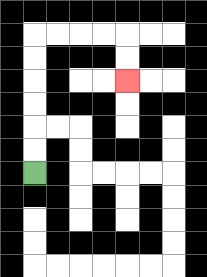{'start': '[1, 7]', 'end': '[5, 3]', 'path_directions': 'U,U,U,U,U,U,R,R,R,R,D,D', 'path_coordinates': '[[1, 7], [1, 6], [1, 5], [1, 4], [1, 3], [1, 2], [1, 1], [2, 1], [3, 1], [4, 1], [5, 1], [5, 2], [5, 3]]'}